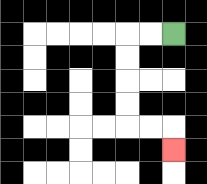{'start': '[7, 1]', 'end': '[7, 6]', 'path_directions': 'L,L,D,D,D,D,R,R,D', 'path_coordinates': '[[7, 1], [6, 1], [5, 1], [5, 2], [5, 3], [5, 4], [5, 5], [6, 5], [7, 5], [7, 6]]'}